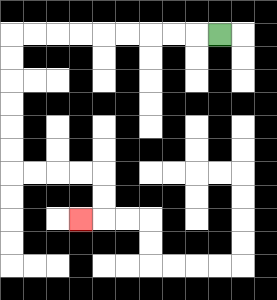{'start': '[9, 1]', 'end': '[3, 9]', 'path_directions': 'L,L,L,L,L,L,L,L,L,D,D,D,D,D,D,R,R,R,R,D,D,L', 'path_coordinates': '[[9, 1], [8, 1], [7, 1], [6, 1], [5, 1], [4, 1], [3, 1], [2, 1], [1, 1], [0, 1], [0, 2], [0, 3], [0, 4], [0, 5], [0, 6], [0, 7], [1, 7], [2, 7], [3, 7], [4, 7], [4, 8], [4, 9], [3, 9]]'}